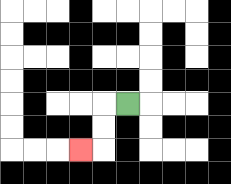{'start': '[5, 4]', 'end': '[3, 6]', 'path_directions': 'L,D,D,L', 'path_coordinates': '[[5, 4], [4, 4], [4, 5], [4, 6], [3, 6]]'}